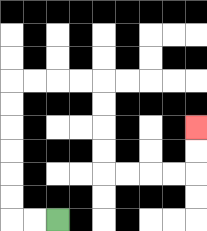{'start': '[2, 9]', 'end': '[8, 5]', 'path_directions': 'L,L,U,U,U,U,U,U,R,R,R,R,D,D,D,D,R,R,R,R,U,U', 'path_coordinates': '[[2, 9], [1, 9], [0, 9], [0, 8], [0, 7], [0, 6], [0, 5], [0, 4], [0, 3], [1, 3], [2, 3], [3, 3], [4, 3], [4, 4], [4, 5], [4, 6], [4, 7], [5, 7], [6, 7], [7, 7], [8, 7], [8, 6], [8, 5]]'}